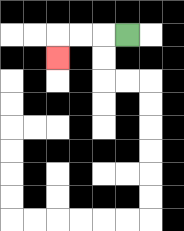{'start': '[5, 1]', 'end': '[2, 2]', 'path_directions': 'L,L,L,D', 'path_coordinates': '[[5, 1], [4, 1], [3, 1], [2, 1], [2, 2]]'}